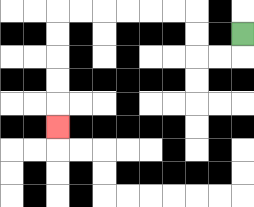{'start': '[10, 1]', 'end': '[2, 5]', 'path_directions': 'D,L,L,U,U,L,L,L,L,L,L,D,D,D,D,D', 'path_coordinates': '[[10, 1], [10, 2], [9, 2], [8, 2], [8, 1], [8, 0], [7, 0], [6, 0], [5, 0], [4, 0], [3, 0], [2, 0], [2, 1], [2, 2], [2, 3], [2, 4], [2, 5]]'}